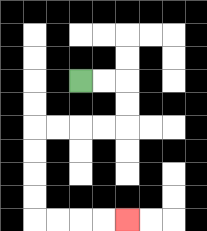{'start': '[3, 3]', 'end': '[5, 9]', 'path_directions': 'R,R,D,D,L,L,L,L,D,D,D,D,R,R,R,R', 'path_coordinates': '[[3, 3], [4, 3], [5, 3], [5, 4], [5, 5], [4, 5], [3, 5], [2, 5], [1, 5], [1, 6], [1, 7], [1, 8], [1, 9], [2, 9], [3, 9], [4, 9], [5, 9]]'}